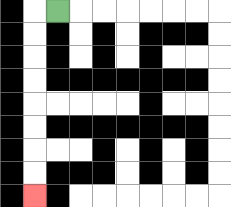{'start': '[2, 0]', 'end': '[1, 8]', 'path_directions': 'L,D,D,D,D,D,D,D,D', 'path_coordinates': '[[2, 0], [1, 0], [1, 1], [1, 2], [1, 3], [1, 4], [1, 5], [1, 6], [1, 7], [1, 8]]'}